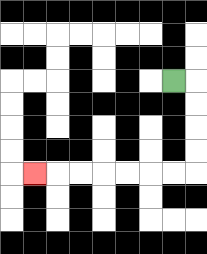{'start': '[7, 3]', 'end': '[1, 7]', 'path_directions': 'R,D,D,D,D,L,L,L,L,L,L,L', 'path_coordinates': '[[7, 3], [8, 3], [8, 4], [8, 5], [8, 6], [8, 7], [7, 7], [6, 7], [5, 7], [4, 7], [3, 7], [2, 7], [1, 7]]'}